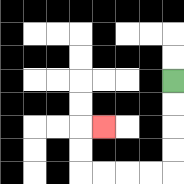{'start': '[7, 3]', 'end': '[4, 5]', 'path_directions': 'D,D,D,D,L,L,L,L,U,U,R', 'path_coordinates': '[[7, 3], [7, 4], [7, 5], [7, 6], [7, 7], [6, 7], [5, 7], [4, 7], [3, 7], [3, 6], [3, 5], [4, 5]]'}